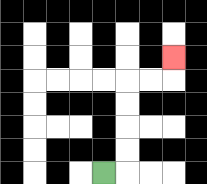{'start': '[4, 7]', 'end': '[7, 2]', 'path_directions': 'R,U,U,U,U,R,R,U', 'path_coordinates': '[[4, 7], [5, 7], [5, 6], [5, 5], [5, 4], [5, 3], [6, 3], [7, 3], [7, 2]]'}